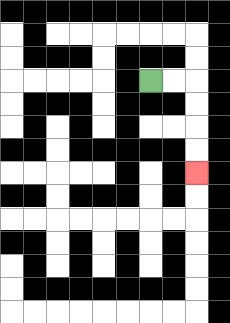{'start': '[6, 3]', 'end': '[8, 7]', 'path_directions': 'R,R,D,D,D,D', 'path_coordinates': '[[6, 3], [7, 3], [8, 3], [8, 4], [8, 5], [8, 6], [8, 7]]'}